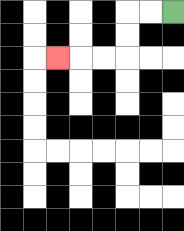{'start': '[7, 0]', 'end': '[2, 2]', 'path_directions': 'L,L,D,D,L,L,L', 'path_coordinates': '[[7, 0], [6, 0], [5, 0], [5, 1], [5, 2], [4, 2], [3, 2], [2, 2]]'}